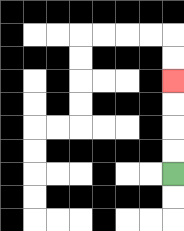{'start': '[7, 7]', 'end': '[7, 3]', 'path_directions': 'U,U,U,U', 'path_coordinates': '[[7, 7], [7, 6], [7, 5], [7, 4], [7, 3]]'}